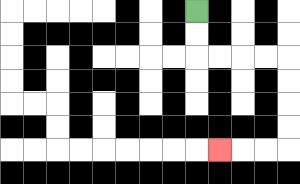{'start': '[8, 0]', 'end': '[9, 6]', 'path_directions': 'D,D,R,R,R,R,D,D,D,D,L,L,L', 'path_coordinates': '[[8, 0], [8, 1], [8, 2], [9, 2], [10, 2], [11, 2], [12, 2], [12, 3], [12, 4], [12, 5], [12, 6], [11, 6], [10, 6], [9, 6]]'}